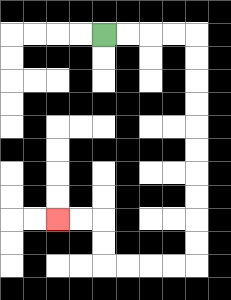{'start': '[4, 1]', 'end': '[2, 9]', 'path_directions': 'R,R,R,R,D,D,D,D,D,D,D,D,D,D,L,L,L,L,U,U,L,L', 'path_coordinates': '[[4, 1], [5, 1], [6, 1], [7, 1], [8, 1], [8, 2], [8, 3], [8, 4], [8, 5], [8, 6], [8, 7], [8, 8], [8, 9], [8, 10], [8, 11], [7, 11], [6, 11], [5, 11], [4, 11], [4, 10], [4, 9], [3, 9], [2, 9]]'}